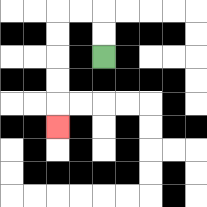{'start': '[4, 2]', 'end': '[2, 5]', 'path_directions': 'U,U,L,L,D,D,D,D,D', 'path_coordinates': '[[4, 2], [4, 1], [4, 0], [3, 0], [2, 0], [2, 1], [2, 2], [2, 3], [2, 4], [2, 5]]'}